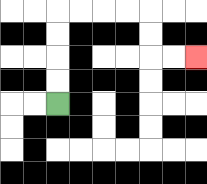{'start': '[2, 4]', 'end': '[8, 2]', 'path_directions': 'U,U,U,U,R,R,R,R,D,D,R,R', 'path_coordinates': '[[2, 4], [2, 3], [2, 2], [2, 1], [2, 0], [3, 0], [4, 0], [5, 0], [6, 0], [6, 1], [6, 2], [7, 2], [8, 2]]'}